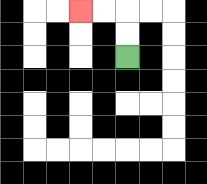{'start': '[5, 2]', 'end': '[3, 0]', 'path_directions': 'U,U,L,L', 'path_coordinates': '[[5, 2], [5, 1], [5, 0], [4, 0], [3, 0]]'}